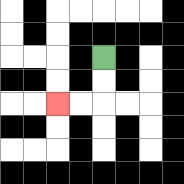{'start': '[4, 2]', 'end': '[2, 4]', 'path_directions': 'D,D,L,L', 'path_coordinates': '[[4, 2], [4, 3], [4, 4], [3, 4], [2, 4]]'}